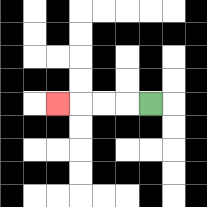{'start': '[6, 4]', 'end': '[2, 4]', 'path_directions': 'L,L,L,L', 'path_coordinates': '[[6, 4], [5, 4], [4, 4], [3, 4], [2, 4]]'}